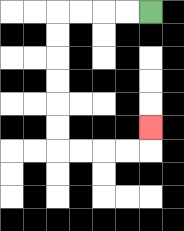{'start': '[6, 0]', 'end': '[6, 5]', 'path_directions': 'L,L,L,L,D,D,D,D,D,D,R,R,R,R,U', 'path_coordinates': '[[6, 0], [5, 0], [4, 0], [3, 0], [2, 0], [2, 1], [2, 2], [2, 3], [2, 4], [2, 5], [2, 6], [3, 6], [4, 6], [5, 6], [6, 6], [6, 5]]'}